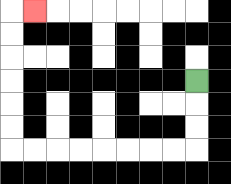{'start': '[8, 3]', 'end': '[1, 0]', 'path_directions': 'D,D,D,L,L,L,L,L,L,L,L,U,U,U,U,U,U,R', 'path_coordinates': '[[8, 3], [8, 4], [8, 5], [8, 6], [7, 6], [6, 6], [5, 6], [4, 6], [3, 6], [2, 6], [1, 6], [0, 6], [0, 5], [0, 4], [0, 3], [0, 2], [0, 1], [0, 0], [1, 0]]'}